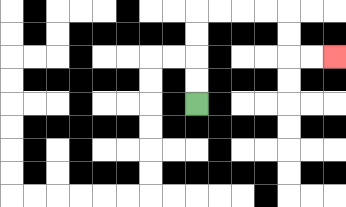{'start': '[8, 4]', 'end': '[14, 2]', 'path_directions': 'U,U,U,U,R,R,R,R,D,D,R,R', 'path_coordinates': '[[8, 4], [8, 3], [8, 2], [8, 1], [8, 0], [9, 0], [10, 0], [11, 0], [12, 0], [12, 1], [12, 2], [13, 2], [14, 2]]'}